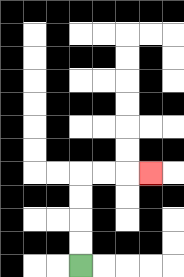{'start': '[3, 11]', 'end': '[6, 7]', 'path_directions': 'U,U,U,U,R,R,R', 'path_coordinates': '[[3, 11], [3, 10], [3, 9], [3, 8], [3, 7], [4, 7], [5, 7], [6, 7]]'}